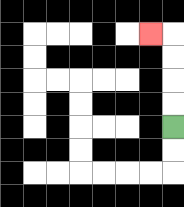{'start': '[7, 5]', 'end': '[6, 1]', 'path_directions': 'U,U,U,U,L', 'path_coordinates': '[[7, 5], [7, 4], [7, 3], [7, 2], [7, 1], [6, 1]]'}